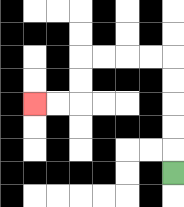{'start': '[7, 7]', 'end': '[1, 4]', 'path_directions': 'U,U,U,U,U,L,L,L,L,D,D,L,L', 'path_coordinates': '[[7, 7], [7, 6], [7, 5], [7, 4], [7, 3], [7, 2], [6, 2], [5, 2], [4, 2], [3, 2], [3, 3], [3, 4], [2, 4], [1, 4]]'}